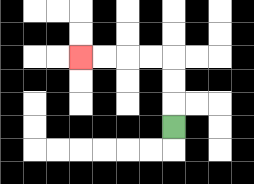{'start': '[7, 5]', 'end': '[3, 2]', 'path_directions': 'U,U,U,L,L,L,L', 'path_coordinates': '[[7, 5], [7, 4], [7, 3], [7, 2], [6, 2], [5, 2], [4, 2], [3, 2]]'}